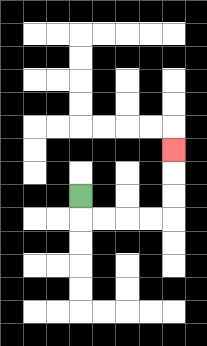{'start': '[3, 8]', 'end': '[7, 6]', 'path_directions': 'D,R,R,R,R,U,U,U', 'path_coordinates': '[[3, 8], [3, 9], [4, 9], [5, 9], [6, 9], [7, 9], [7, 8], [7, 7], [7, 6]]'}